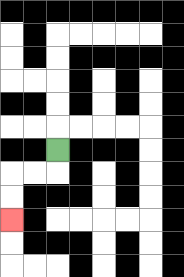{'start': '[2, 6]', 'end': '[0, 9]', 'path_directions': 'D,L,L,D,D', 'path_coordinates': '[[2, 6], [2, 7], [1, 7], [0, 7], [0, 8], [0, 9]]'}